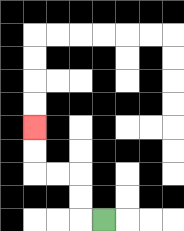{'start': '[4, 9]', 'end': '[1, 5]', 'path_directions': 'L,U,U,L,L,U,U', 'path_coordinates': '[[4, 9], [3, 9], [3, 8], [3, 7], [2, 7], [1, 7], [1, 6], [1, 5]]'}